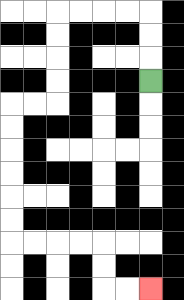{'start': '[6, 3]', 'end': '[6, 12]', 'path_directions': 'U,U,U,L,L,L,L,D,D,D,D,L,L,D,D,D,D,D,D,R,R,R,R,D,D,R,R', 'path_coordinates': '[[6, 3], [6, 2], [6, 1], [6, 0], [5, 0], [4, 0], [3, 0], [2, 0], [2, 1], [2, 2], [2, 3], [2, 4], [1, 4], [0, 4], [0, 5], [0, 6], [0, 7], [0, 8], [0, 9], [0, 10], [1, 10], [2, 10], [3, 10], [4, 10], [4, 11], [4, 12], [5, 12], [6, 12]]'}